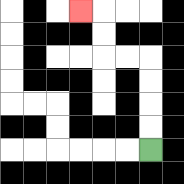{'start': '[6, 6]', 'end': '[3, 0]', 'path_directions': 'U,U,U,U,L,L,U,U,L', 'path_coordinates': '[[6, 6], [6, 5], [6, 4], [6, 3], [6, 2], [5, 2], [4, 2], [4, 1], [4, 0], [3, 0]]'}